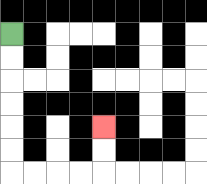{'start': '[0, 1]', 'end': '[4, 5]', 'path_directions': 'D,D,D,D,D,D,R,R,R,R,U,U', 'path_coordinates': '[[0, 1], [0, 2], [0, 3], [0, 4], [0, 5], [0, 6], [0, 7], [1, 7], [2, 7], [3, 7], [4, 7], [4, 6], [4, 5]]'}